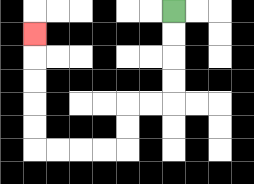{'start': '[7, 0]', 'end': '[1, 1]', 'path_directions': 'D,D,D,D,L,L,D,D,L,L,L,L,U,U,U,U,U', 'path_coordinates': '[[7, 0], [7, 1], [7, 2], [7, 3], [7, 4], [6, 4], [5, 4], [5, 5], [5, 6], [4, 6], [3, 6], [2, 6], [1, 6], [1, 5], [1, 4], [1, 3], [1, 2], [1, 1]]'}